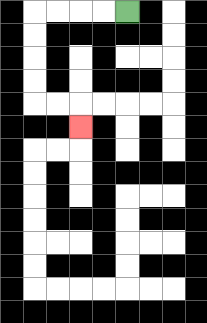{'start': '[5, 0]', 'end': '[3, 5]', 'path_directions': 'L,L,L,L,D,D,D,D,R,R,D', 'path_coordinates': '[[5, 0], [4, 0], [3, 0], [2, 0], [1, 0], [1, 1], [1, 2], [1, 3], [1, 4], [2, 4], [3, 4], [3, 5]]'}